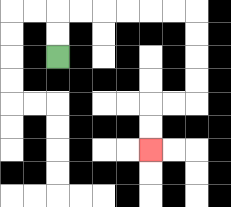{'start': '[2, 2]', 'end': '[6, 6]', 'path_directions': 'U,U,R,R,R,R,R,R,D,D,D,D,L,L,D,D', 'path_coordinates': '[[2, 2], [2, 1], [2, 0], [3, 0], [4, 0], [5, 0], [6, 0], [7, 0], [8, 0], [8, 1], [8, 2], [8, 3], [8, 4], [7, 4], [6, 4], [6, 5], [6, 6]]'}